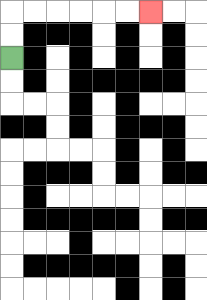{'start': '[0, 2]', 'end': '[6, 0]', 'path_directions': 'U,U,R,R,R,R,R,R', 'path_coordinates': '[[0, 2], [0, 1], [0, 0], [1, 0], [2, 0], [3, 0], [4, 0], [5, 0], [6, 0]]'}